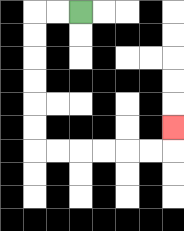{'start': '[3, 0]', 'end': '[7, 5]', 'path_directions': 'L,L,D,D,D,D,D,D,R,R,R,R,R,R,U', 'path_coordinates': '[[3, 0], [2, 0], [1, 0], [1, 1], [1, 2], [1, 3], [1, 4], [1, 5], [1, 6], [2, 6], [3, 6], [4, 6], [5, 6], [6, 6], [7, 6], [7, 5]]'}